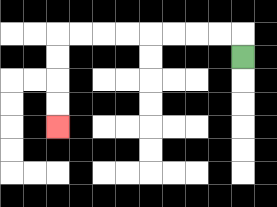{'start': '[10, 2]', 'end': '[2, 5]', 'path_directions': 'U,L,L,L,L,L,L,L,L,D,D,D,D', 'path_coordinates': '[[10, 2], [10, 1], [9, 1], [8, 1], [7, 1], [6, 1], [5, 1], [4, 1], [3, 1], [2, 1], [2, 2], [2, 3], [2, 4], [2, 5]]'}